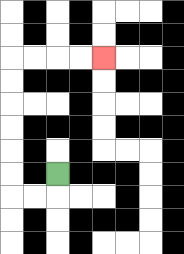{'start': '[2, 7]', 'end': '[4, 2]', 'path_directions': 'D,L,L,U,U,U,U,U,U,R,R,R,R', 'path_coordinates': '[[2, 7], [2, 8], [1, 8], [0, 8], [0, 7], [0, 6], [0, 5], [0, 4], [0, 3], [0, 2], [1, 2], [2, 2], [3, 2], [4, 2]]'}